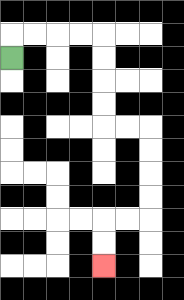{'start': '[0, 2]', 'end': '[4, 11]', 'path_directions': 'U,R,R,R,R,D,D,D,D,R,R,D,D,D,D,L,L,D,D', 'path_coordinates': '[[0, 2], [0, 1], [1, 1], [2, 1], [3, 1], [4, 1], [4, 2], [4, 3], [4, 4], [4, 5], [5, 5], [6, 5], [6, 6], [6, 7], [6, 8], [6, 9], [5, 9], [4, 9], [4, 10], [4, 11]]'}